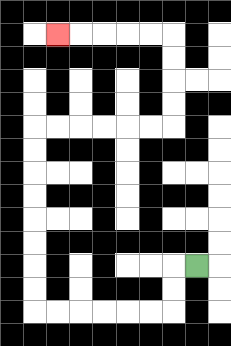{'start': '[8, 11]', 'end': '[2, 1]', 'path_directions': 'L,D,D,L,L,L,L,L,L,U,U,U,U,U,U,U,U,R,R,R,R,R,R,U,U,U,U,L,L,L,L,L', 'path_coordinates': '[[8, 11], [7, 11], [7, 12], [7, 13], [6, 13], [5, 13], [4, 13], [3, 13], [2, 13], [1, 13], [1, 12], [1, 11], [1, 10], [1, 9], [1, 8], [1, 7], [1, 6], [1, 5], [2, 5], [3, 5], [4, 5], [5, 5], [6, 5], [7, 5], [7, 4], [7, 3], [7, 2], [7, 1], [6, 1], [5, 1], [4, 1], [3, 1], [2, 1]]'}